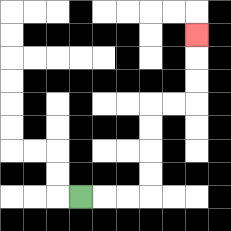{'start': '[3, 8]', 'end': '[8, 1]', 'path_directions': 'R,R,R,U,U,U,U,R,R,U,U,U', 'path_coordinates': '[[3, 8], [4, 8], [5, 8], [6, 8], [6, 7], [6, 6], [6, 5], [6, 4], [7, 4], [8, 4], [8, 3], [8, 2], [8, 1]]'}